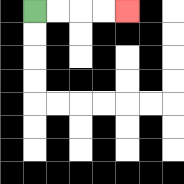{'start': '[1, 0]', 'end': '[5, 0]', 'path_directions': 'R,R,R,R', 'path_coordinates': '[[1, 0], [2, 0], [3, 0], [4, 0], [5, 0]]'}